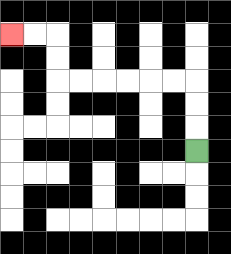{'start': '[8, 6]', 'end': '[0, 1]', 'path_directions': 'U,U,U,L,L,L,L,L,L,U,U,L,L', 'path_coordinates': '[[8, 6], [8, 5], [8, 4], [8, 3], [7, 3], [6, 3], [5, 3], [4, 3], [3, 3], [2, 3], [2, 2], [2, 1], [1, 1], [0, 1]]'}